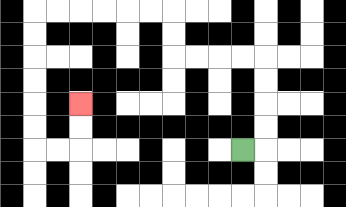{'start': '[10, 6]', 'end': '[3, 4]', 'path_directions': 'R,U,U,U,U,L,L,L,L,U,U,L,L,L,L,L,L,D,D,D,D,D,D,R,R,U,U', 'path_coordinates': '[[10, 6], [11, 6], [11, 5], [11, 4], [11, 3], [11, 2], [10, 2], [9, 2], [8, 2], [7, 2], [7, 1], [7, 0], [6, 0], [5, 0], [4, 0], [3, 0], [2, 0], [1, 0], [1, 1], [1, 2], [1, 3], [1, 4], [1, 5], [1, 6], [2, 6], [3, 6], [3, 5], [3, 4]]'}